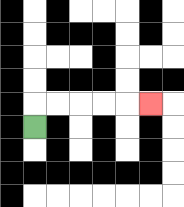{'start': '[1, 5]', 'end': '[6, 4]', 'path_directions': 'U,R,R,R,R,R', 'path_coordinates': '[[1, 5], [1, 4], [2, 4], [3, 4], [4, 4], [5, 4], [6, 4]]'}